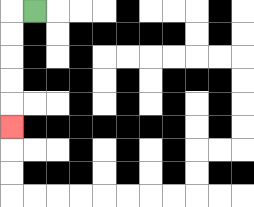{'start': '[1, 0]', 'end': '[0, 5]', 'path_directions': 'L,D,D,D,D,D', 'path_coordinates': '[[1, 0], [0, 0], [0, 1], [0, 2], [0, 3], [0, 4], [0, 5]]'}